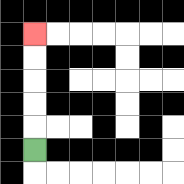{'start': '[1, 6]', 'end': '[1, 1]', 'path_directions': 'U,U,U,U,U', 'path_coordinates': '[[1, 6], [1, 5], [1, 4], [1, 3], [1, 2], [1, 1]]'}